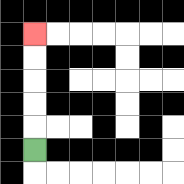{'start': '[1, 6]', 'end': '[1, 1]', 'path_directions': 'U,U,U,U,U', 'path_coordinates': '[[1, 6], [1, 5], [1, 4], [1, 3], [1, 2], [1, 1]]'}